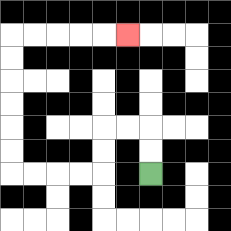{'start': '[6, 7]', 'end': '[5, 1]', 'path_directions': 'U,U,L,L,D,D,L,L,L,L,U,U,U,U,U,U,R,R,R,R,R', 'path_coordinates': '[[6, 7], [6, 6], [6, 5], [5, 5], [4, 5], [4, 6], [4, 7], [3, 7], [2, 7], [1, 7], [0, 7], [0, 6], [0, 5], [0, 4], [0, 3], [0, 2], [0, 1], [1, 1], [2, 1], [3, 1], [4, 1], [5, 1]]'}